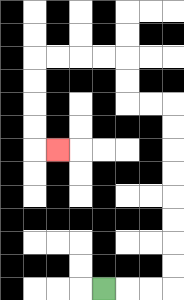{'start': '[4, 12]', 'end': '[2, 6]', 'path_directions': 'R,R,R,U,U,U,U,U,U,U,U,L,L,U,U,L,L,L,L,D,D,D,D,R', 'path_coordinates': '[[4, 12], [5, 12], [6, 12], [7, 12], [7, 11], [7, 10], [7, 9], [7, 8], [7, 7], [7, 6], [7, 5], [7, 4], [6, 4], [5, 4], [5, 3], [5, 2], [4, 2], [3, 2], [2, 2], [1, 2], [1, 3], [1, 4], [1, 5], [1, 6], [2, 6]]'}